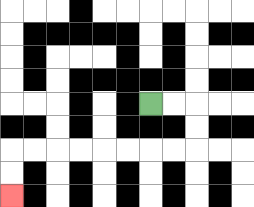{'start': '[6, 4]', 'end': '[0, 8]', 'path_directions': 'R,R,D,D,L,L,L,L,L,L,L,L,D,D', 'path_coordinates': '[[6, 4], [7, 4], [8, 4], [8, 5], [8, 6], [7, 6], [6, 6], [5, 6], [4, 6], [3, 6], [2, 6], [1, 6], [0, 6], [0, 7], [0, 8]]'}